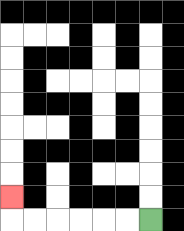{'start': '[6, 9]', 'end': '[0, 8]', 'path_directions': 'L,L,L,L,L,L,U', 'path_coordinates': '[[6, 9], [5, 9], [4, 9], [3, 9], [2, 9], [1, 9], [0, 9], [0, 8]]'}